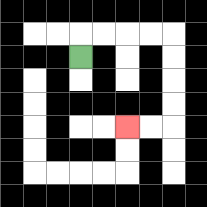{'start': '[3, 2]', 'end': '[5, 5]', 'path_directions': 'U,R,R,R,R,D,D,D,D,L,L', 'path_coordinates': '[[3, 2], [3, 1], [4, 1], [5, 1], [6, 1], [7, 1], [7, 2], [7, 3], [7, 4], [7, 5], [6, 5], [5, 5]]'}